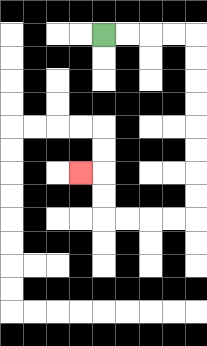{'start': '[4, 1]', 'end': '[3, 7]', 'path_directions': 'R,R,R,R,D,D,D,D,D,D,D,D,L,L,L,L,U,U,L', 'path_coordinates': '[[4, 1], [5, 1], [6, 1], [7, 1], [8, 1], [8, 2], [8, 3], [8, 4], [8, 5], [8, 6], [8, 7], [8, 8], [8, 9], [7, 9], [6, 9], [5, 9], [4, 9], [4, 8], [4, 7], [3, 7]]'}